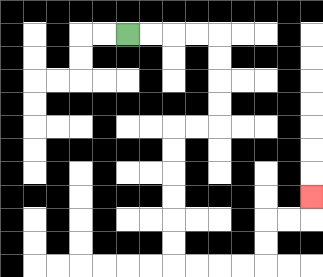{'start': '[5, 1]', 'end': '[13, 8]', 'path_directions': 'R,R,R,R,D,D,D,D,L,L,D,D,D,D,D,D,R,R,R,R,U,U,R,R,U', 'path_coordinates': '[[5, 1], [6, 1], [7, 1], [8, 1], [9, 1], [9, 2], [9, 3], [9, 4], [9, 5], [8, 5], [7, 5], [7, 6], [7, 7], [7, 8], [7, 9], [7, 10], [7, 11], [8, 11], [9, 11], [10, 11], [11, 11], [11, 10], [11, 9], [12, 9], [13, 9], [13, 8]]'}